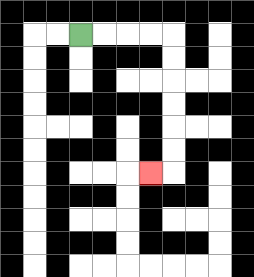{'start': '[3, 1]', 'end': '[6, 7]', 'path_directions': 'R,R,R,R,D,D,D,D,D,D,L', 'path_coordinates': '[[3, 1], [4, 1], [5, 1], [6, 1], [7, 1], [7, 2], [7, 3], [7, 4], [7, 5], [7, 6], [7, 7], [6, 7]]'}